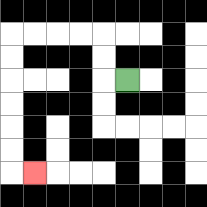{'start': '[5, 3]', 'end': '[1, 7]', 'path_directions': 'L,U,U,L,L,L,L,D,D,D,D,D,D,R', 'path_coordinates': '[[5, 3], [4, 3], [4, 2], [4, 1], [3, 1], [2, 1], [1, 1], [0, 1], [0, 2], [0, 3], [0, 4], [0, 5], [0, 6], [0, 7], [1, 7]]'}